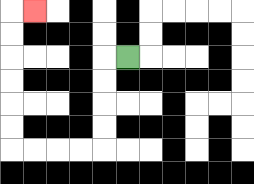{'start': '[5, 2]', 'end': '[1, 0]', 'path_directions': 'L,D,D,D,D,L,L,L,L,U,U,U,U,U,U,R', 'path_coordinates': '[[5, 2], [4, 2], [4, 3], [4, 4], [4, 5], [4, 6], [3, 6], [2, 6], [1, 6], [0, 6], [0, 5], [0, 4], [0, 3], [0, 2], [0, 1], [0, 0], [1, 0]]'}